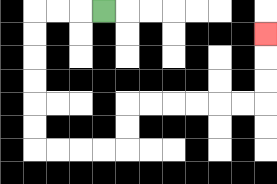{'start': '[4, 0]', 'end': '[11, 1]', 'path_directions': 'L,L,L,D,D,D,D,D,D,R,R,R,R,U,U,R,R,R,R,R,R,U,U,U', 'path_coordinates': '[[4, 0], [3, 0], [2, 0], [1, 0], [1, 1], [1, 2], [1, 3], [1, 4], [1, 5], [1, 6], [2, 6], [3, 6], [4, 6], [5, 6], [5, 5], [5, 4], [6, 4], [7, 4], [8, 4], [9, 4], [10, 4], [11, 4], [11, 3], [11, 2], [11, 1]]'}